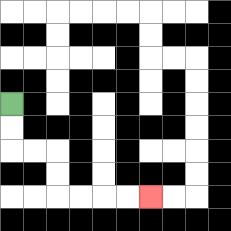{'start': '[0, 4]', 'end': '[6, 8]', 'path_directions': 'D,D,R,R,D,D,R,R,R,R', 'path_coordinates': '[[0, 4], [0, 5], [0, 6], [1, 6], [2, 6], [2, 7], [2, 8], [3, 8], [4, 8], [5, 8], [6, 8]]'}